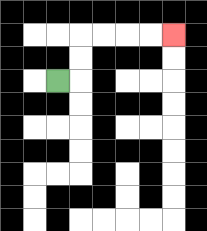{'start': '[2, 3]', 'end': '[7, 1]', 'path_directions': 'R,U,U,R,R,R,R', 'path_coordinates': '[[2, 3], [3, 3], [3, 2], [3, 1], [4, 1], [5, 1], [6, 1], [7, 1]]'}